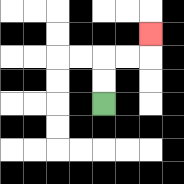{'start': '[4, 4]', 'end': '[6, 1]', 'path_directions': 'U,U,R,R,U', 'path_coordinates': '[[4, 4], [4, 3], [4, 2], [5, 2], [6, 2], [6, 1]]'}